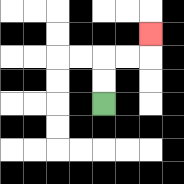{'start': '[4, 4]', 'end': '[6, 1]', 'path_directions': 'U,U,R,R,U', 'path_coordinates': '[[4, 4], [4, 3], [4, 2], [5, 2], [6, 2], [6, 1]]'}